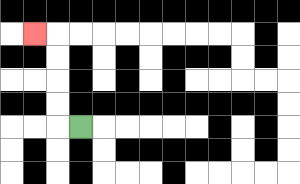{'start': '[3, 5]', 'end': '[1, 1]', 'path_directions': 'L,U,U,U,U,L', 'path_coordinates': '[[3, 5], [2, 5], [2, 4], [2, 3], [2, 2], [2, 1], [1, 1]]'}